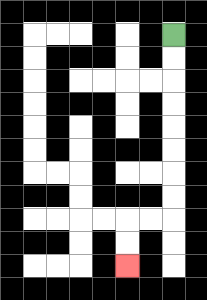{'start': '[7, 1]', 'end': '[5, 11]', 'path_directions': 'D,D,D,D,D,D,D,D,L,L,D,D', 'path_coordinates': '[[7, 1], [7, 2], [7, 3], [7, 4], [7, 5], [7, 6], [7, 7], [7, 8], [7, 9], [6, 9], [5, 9], [5, 10], [5, 11]]'}